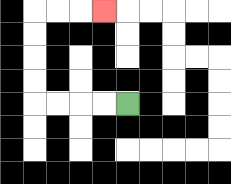{'start': '[5, 4]', 'end': '[4, 0]', 'path_directions': 'L,L,L,L,U,U,U,U,R,R,R', 'path_coordinates': '[[5, 4], [4, 4], [3, 4], [2, 4], [1, 4], [1, 3], [1, 2], [1, 1], [1, 0], [2, 0], [3, 0], [4, 0]]'}